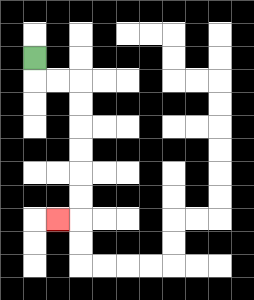{'start': '[1, 2]', 'end': '[2, 9]', 'path_directions': 'D,R,R,D,D,D,D,D,D,L', 'path_coordinates': '[[1, 2], [1, 3], [2, 3], [3, 3], [3, 4], [3, 5], [3, 6], [3, 7], [3, 8], [3, 9], [2, 9]]'}